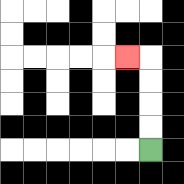{'start': '[6, 6]', 'end': '[5, 2]', 'path_directions': 'U,U,U,U,L', 'path_coordinates': '[[6, 6], [6, 5], [6, 4], [6, 3], [6, 2], [5, 2]]'}